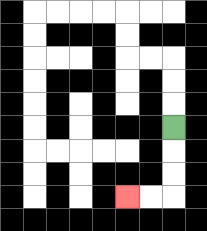{'start': '[7, 5]', 'end': '[5, 8]', 'path_directions': 'D,D,D,L,L', 'path_coordinates': '[[7, 5], [7, 6], [7, 7], [7, 8], [6, 8], [5, 8]]'}